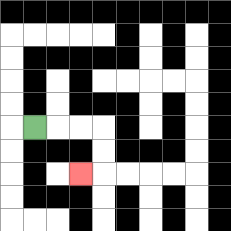{'start': '[1, 5]', 'end': '[3, 7]', 'path_directions': 'R,R,R,D,D,L', 'path_coordinates': '[[1, 5], [2, 5], [3, 5], [4, 5], [4, 6], [4, 7], [3, 7]]'}